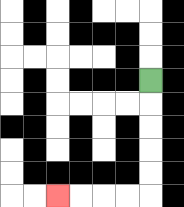{'start': '[6, 3]', 'end': '[2, 8]', 'path_directions': 'D,D,D,D,D,L,L,L,L', 'path_coordinates': '[[6, 3], [6, 4], [6, 5], [6, 6], [6, 7], [6, 8], [5, 8], [4, 8], [3, 8], [2, 8]]'}